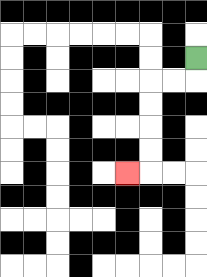{'start': '[8, 2]', 'end': '[5, 7]', 'path_directions': 'D,L,L,D,D,D,D,L', 'path_coordinates': '[[8, 2], [8, 3], [7, 3], [6, 3], [6, 4], [6, 5], [6, 6], [6, 7], [5, 7]]'}